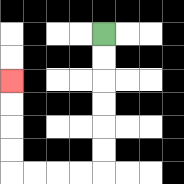{'start': '[4, 1]', 'end': '[0, 3]', 'path_directions': 'D,D,D,D,D,D,L,L,L,L,U,U,U,U', 'path_coordinates': '[[4, 1], [4, 2], [4, 3], [4, 4], [4, 5], [4, 6], [4, 7], [3, 7], [2, 7], [1, 7], [0, 7], [0, 6], [0, 5], [0, 4], [0, 3]]'}